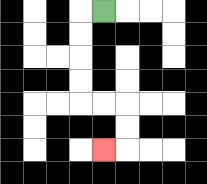{'start': '[4, 0]', 'end': '[4, 6]', 'path_directions': 'L,D,D,D,D,R,R,D,D,L', 'path_coordinates': '[[4, 0], [3, 0], [3, 1], [3, 2], [3, 3], [3, 4], [4, 4], [5, 4], [5, 5], [5, 6], [4, 6]]'}